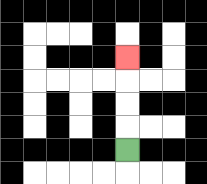{'start': '[5, 6]', 'end': '[5, 2]', 'path_directions': 'U,U,U,U', 'path_coordinates': '[[5, 6], [5, 5], [5, 4], [5, 3], [5, 2]]'}